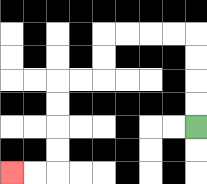{'start': '[8, 5]', 'end': '[0, 7]', 'path_directions': 'U,U,U,U,L,L,L,L,D,D,L,L,D,D,D,D,L,L', 'path_coordinates': '[[8, 5], [8, 4], [8, 3], [8, 2], [8, 1], [7, 1], [6, 1], [5, 1], [4, 1], [4, 2], [4, 3], [3, 3], [2, 3], [2, 4], [2, 5], [2, 6], [2, 7], [1, 7], [0, 7]]'}